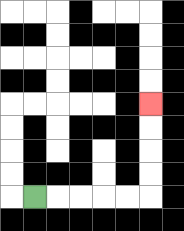{'start': '[1, 8]', 'end': '[6, 4]', 'path_directions': 'R,R,R,R,R,U,U,U,U', 'path_coordinates': '[[1, 8], [2, 8], [3, 8], [4, 8], [5, 8], [6, 8], [6, 7], [6, 6], [6, 5], [6, 4]]'}